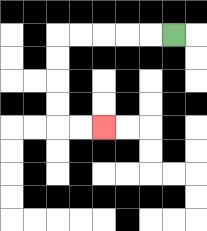{'start': '[7, 1]', 'end': '[4, 5]', 'path_directions': 'L,L,L,L,L,D,D,D,D,R,R', 'path_coordinates': '[[7, 1], [6, 1], [5, 1], [4, 1], [3, 1], [2, 1], [2, 2], [2, 3], [2, 4], [2, 5], [3, 5], [4, 5]]'}